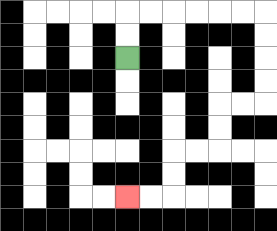{'start': '[5, 2]', 'end': '[5, 8]', 'path_directions': 'U,U,R,R,R,R,R,R,D,D,D,D,L,L,D,D,L,L,D,D,L,L', 'path_coordinates': '[[5, 2], [5, 1], [5, 0], [6, 0], [7, 0], [8, 0], [9, 0], [10, 0], [11, 0], [11, 1], [11, 2], [11, 3], [11, 4], [10, 4], [9, 4], [9, 5], [9, 6], [8, 6], [7, 6], [7, 7], [7, 8], [6, 8], [5, 8]]'}